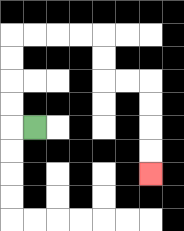{'start': '[1, 5]', 'end': '[6, 7]', 'path_directions': 'L,U,U,U,U,R,R,R,R,D,D,R,R,D,D,D,D', 'path_coordinates': '[[1, 5], [0, 5], [0, 4], [0, 3], [0, 2], [0, 1], [1, 1], [2, 1], [3, 1], [4, 1], [4, 2], [4, 3], [5, 3], [6, 3], [6, 4], [6, 5], [6, 6], [6, 7]]'}